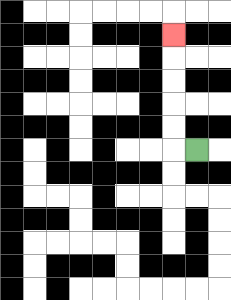{'start': '[8, 6]', 'end': '[7, 1]', 'path_directions': 'L,U,U,U,U,U', 'path_coordinates': '[[8, 6], [7, 6], [7, 5], [7, 4], [7, 3], [7, 2], [7, 1]]'}